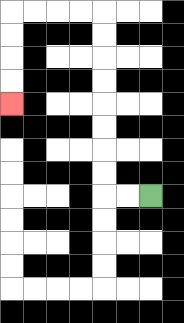{'start': '[6, 8]', 'end': '[0, 4]', 'path_directions': 'L,L,U,U,U,U,U,U,U,U,L,L,L,L,D,D,D,D', 'path_coordinates': '[[6, 8], [5, 8], [4, 8], [4, 7], [4, 6], [4, 5], [4, 4], [4, 3], [4, 2], [4, 1], [4, 0], [3, 0], [2, 0], [1, 0], [0, 0], [0, 1], [0, 2], [0, 3], [0, 4]]'}